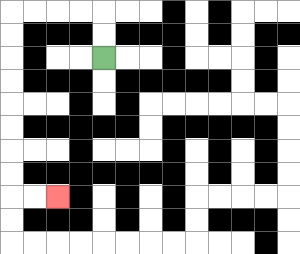{'start': '[4, 2]', 'end': '[2, 8]', 'path_directions': 'U,U,L,L,L,L,D,D,D,D,D,D,D,D,R,R', 'path_coordinates': '[[4, 2], [4, 1], [4, 0], [3, 0], [2, 0], [1, 0], [0, 0], [0, 1], [0, 2], [0, 3], [0, 4], [0, 5], [0, 6], [0, 7], [0, 8], [1, 8], [2, 8]]'}